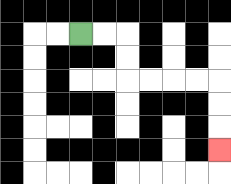{'start': '[3, 1]', 'end': '[9, 6]', 'path_directions': 'R,R,D,D,R,R,R,R,D,D,D', 'path_coordinates': '[[3, 1], [4, 1], [5, 1], [5, 2], [5, 3], [6, 3], [7, 3], [8, 3], [9, 3], [9, 4], [9, 5], [9, 6]]'}